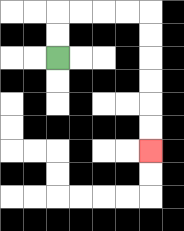{'start': '[2, 2]', 'end': '[6, 6]', 'path_directions': 'U,U,R,R,R,R,D,D,D,D,D,D', 'path_coordinates': '[[2, 2], [2, 1], [2, 0], [3, 0], [4, 0], [5, 0], [6, 0], [6, 1], [6, 2], [6, 3], [6, 4], [6, 5], [6, 6]]'}